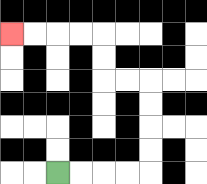{'start': '[2, 7]', 'end': '[0, 1]', 'path_directions': 'R,R,R,R,U,U,U,U,L,L,U,U,L,L,L,L', 'path_coordinates': '[[2, 7], [3, 7], [4, 7], [5, 7], [6, 7], [6, 6], [6, 5], [6, 4], [6, 3], [5, 3], [4, 3], [4, 2], [4, 1], [3, 1], [2, 1], [1, 1], [0, 1]]'}